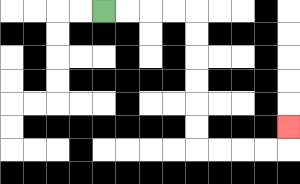{'start': '[4, 0]', 'end': '[12, 5]', 'path_directions': 'R,R,R,R,D,D,D,D,D,D,R,R,R,R,U', 'path_coordinates': '[[4, 0], [5, 0], [6, 0], [7, 0], [8, 0], [8, 1], [8, 2], [8, 3], [8, 4], [8, 5], [8, 6], [9, 6], [10, 6], [11, 6], [12, 6], [12, 5]]'}